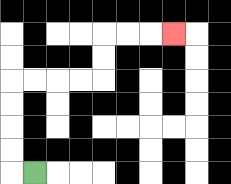{'start': '[1, 7]', 'end': '[7, 1]', 'path_directions': 'L,U,U,U,U,R,R,R,R,U,U,R,R,R', 'path_coordinates': '[[1, 7], [0, 7], [0, 6], [0, 5], [0, 4], [0, 3], [1, 3], [2, 3], [3, 3], [4, 3], [4, 2], [4, 1], [5, 1], [6, 1], [7, 1]]'}